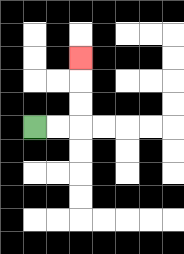{'start': '[1, 5]', 'end': '[3, 2]', 'path_directions': 'R,R,U,U,U', 'path_coordinates': '[[1, 5], [2, 5], [3, 5], [3, 4], [3, 3], [3, 2]]'}